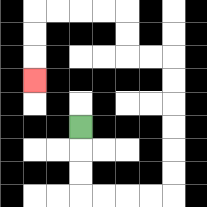{'start': '[3, 5]', 'end': '[1, 3]', 'path_directions': 'D,D,D,R,R,R,R,U,U,U,U,U,U,L,L,U,U,L,L,L,L,D,D,D', 'path_coordinates': '[[3, 5], [3, 6], [3, 7], [3, 8], [4, 8], [5, 8], [6, 8], [7, 8], [7, 7], [7, 6], [7, 5], [7, 4], [7, 3], [7, 2], [6, 2], [5, 2], [5, 1], [5, 0], [4, 0], [3, 0], [2, 0], [1, 0], [1, 1], [1, 2], [1, 3]]'}